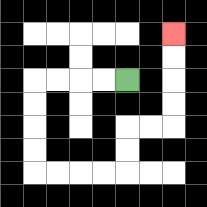{'start': '[5, 3]', 'end': '[7, 1]', 'path_directions': 'L,L,L,L,D,D,D,D,R,R,R,R,U,U,R,R,U,U,U,U', 'path_coordinates': '[[5, 3], [4, 3], [3, 3], [2, 3], [1, 3], [1, 4], [1, 5], [1, 6], [1, 7], [2, 7], [3, 7], [4, 7], [5, 7], [5, 6], [5, 5], [6, 5], [7, 5], [7, 4], [7, 3], [7, 2], [7, 1]]'}